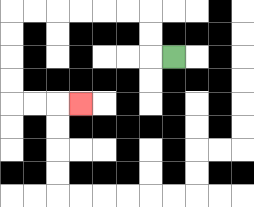{'start': '[7, 2]', 'end': '[3, 4]', 'path_directions': 'L,U,U,L,L,L,L,L,L,D,D,D,D,R,R,R', 'path_coordinates': '[[7, 2], [6, 2], [6, 1], [6, 0], [5, 0], [4, 0], [3, 0], [2, 0], [1, 0], [0, 0], [0, 1], [0, 2], [0, 3], [0, 4], [1, 4], [2, 4], [3, 4]]'}